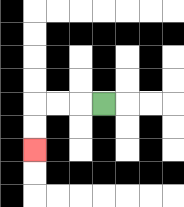{'start': '[4, 4]', 'end': '[1, 6]', 'path_directions': 'L,L,L,D,D', 'path_coordinates': '[[4, 4], [3, 4], [2, 4], [1, 4], [1, 5], [1, 6]]'}